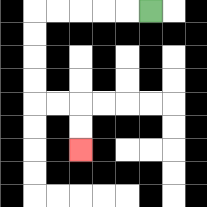{'start': '[6, 0]', 'end': '[3, 6]', 'path_directions': 'L,L,L,L,L,D,D,D,D,R,R,D,D', 'path_coordinates': '[[6, 0], [5, 0], [4, 0], [3, 0], [2, 0], [1, 0], [1, 1], [1, 2], [1, 3], [1, 4], [2, 4], [3, 4], [3, 5], [3, 6]]'}